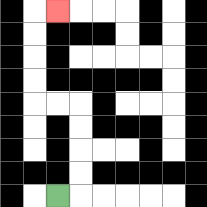{'start': '[2, 8]', 'end': '[2, 0]', 'path_directions': 'R,U,U,U,U,L,L,U,U,U,U,R', 'path_coordinates': '[[2, 8], [3, 8], [3, 7], [3, 6], [3, 5], [3, 4], [2, 4], [1, 4], [1, 3], [1, 2], [1, 1], [1, 0], [2, 0]]'}